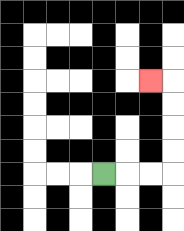{'start': '[4, 7]', 'end': '[6, 3]', 'path_directions': 'R,R,R,U,U,U,U,L', 'path_coordinates': '[[4, 7], [5, 7], [6, 7], [7, 7], [7, 6], [7, 5], [7, 4], [7, 3], [6, 3]]'}